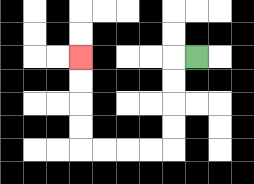{'start': '[8, 2]', 'end': '[3, 2]', 'path_directions': 'L,D,D,D,D,L,L,L,L,U,U,U,U', 'path_coordinates': '[[8, 2], [7, 2], [7, 3], [7, 4], [7, 5], [7, 6], [6, 6], [5, 6], [4, 6], [3, 6], [3, 5], [3, 4], [3, 3], [3, 2]]'}